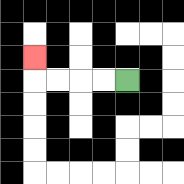{'start': '[5, 3]', 'end': '[1, 2]', 'path_directions': 'L,L,L,L,U', 'path_coordinates': '[[5, 3], [4, 3], [3, 3], [2, 3], [1, 3], [1, 2]]'}